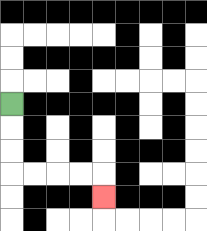{'start': '[0, 4]', 'end': '[4, 8]', 'path_directions': 'D,D,D,R,R,R,R,D', 'path_coordinates': '[[0, 4], [0, 5], [0, 6], [0, 7], [1, 7], [2, 7], [3, 7], [4, 7], [4, 8]]'}